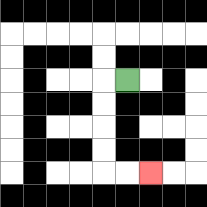{'start': '[5, 3]', 'end': '[6, 7]', 'path_directions': 'L,D,D,D,D,R,R', 'path_coordinates': '[[5, 3], [4, 3], [4, 4], [4, 5], [4, 6], [4, 7], [5, 7], [6, 7]]'}